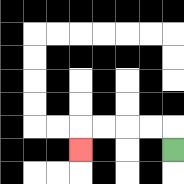{'start': '[7, 6]', 'end': '[3, 6]', 'path_directions': 'U,L,L,L,L,D', 'path_coordinates': '[[7, 6], [7, 5], [6, 5], [5, 5], [4, 5], [3, 5], [3, 6]]'}